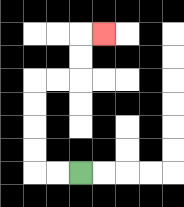{'start': '[3, 7]', 'end': '[4, 1]', 'path_directions': 'L,L,U,U,U,U,R,R,U,U,R', 'path_coordinates': '[[3, 7], [2, 7], [1, 7], [1, 6], [1, 5], [1, 4], [1, 3], [2, 3], [3, 3], [3, 2], [3, 1], [4, 1]]'}